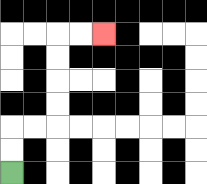{'start': '[0, 7]', 'end': '[4, 1]', 'path_directions': 'U,U,R,R,U,U,U,U,R,R', 'path_coordinates': '[[0, 7], [0, 6], [0, 5], [1, 5], [2, 5], [2, 4], [2, 3], [2, 2], [2, 1], [3, 1], [4, 1]]'}